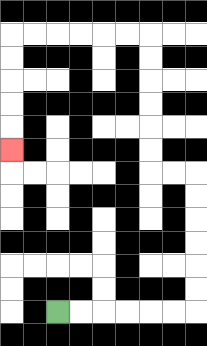{'start': '[2, 13]', 'end': '[0, 6]', 'path_directions': 'R,R,R,R,R,R,U,U,U,U,U,U,L,L,U,U,U,U,U,U,L,L,L,L,L,L,D,D,D,D,D', 'path_coordinates': '[[2, 13], [3, 13], [4, 13], [5, 13], [6, 13], [7, 13], [8, 13], [8, 12], [8, 11], [8, 10], [8, 9], [8, 8], [8, 7], [7, 7], [6, 7], [6, 6], [6, 5], [6, 4], [6, 3], [6, 2], [6, 1], [5, 1], [4, 1], [3, 1], [2, 1], [1, 1], [0, 1], [0, 2], [0, 3], [0, 4], [0, 5], [0, 6]]'}